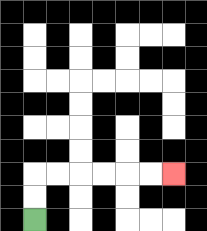{'start': '[1, 9]', 'end': '[7, 7]', 'path_directions': 'U,U,R,R,R,R,R,R', 'path_coordinates': '[[1, 9], [1, 8], [1, 7], [2, 7], [3, 7], [4, 7], [5, 7], [6, 7], [7, 7]]'}